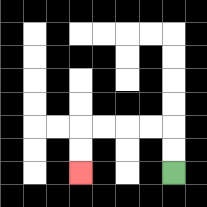{'start': '[7, 7]', 'end': '[3, 7]', 'path_directions': 'U,U,L,L,L,L,D,D', 'path_coordinates': '[[7, 7], [7, 6], [7, 5], [6, 5], [5, 5], [4, 5], [3, 5], [3, 6], [3, 7]]'}